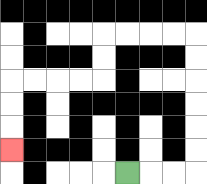{'start': '[5, 7]', 'end': '[0, 6]', 'path_directions': 'R,R,R,U,U,U,U,U,U,L,L,L,L,D,D,L,L,L,L,D,D,D', 'path_coordinates': '[[5, 7], [6, 7], [7, 7], [8, 7], [8, 6], [8, 5], [8, 4], [8, 3], [8, 2], [8, 1], [7, 1], [6, 1], [5, 1], [4, 1], [4, 2], [4, 3], [3, 3], [2, 3], [1, 3], [0, 3], [0, 4], [0, 5], [0, 6]]'}